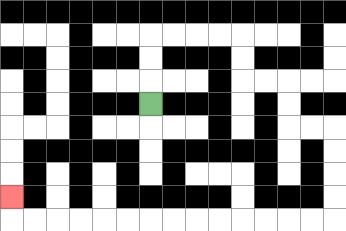{'start': '[6, 4]', 'end': '[0, 8]', 'path_directions': 'U,U,U,R,R,R,R,D,D,R,R,D,D,R,R,D,D,D,D,L,L,L,L,L,L,L,L,L,L,L,L,L,L,U', 'path_coordinates': '[[6, 4], [6, 3], [6, 2], [6, 1], [7, 1], [8, 1], [9, 1], [10, 1], [10, 2], [10, 3], [11, 3], [12, 3], [12, 4], [12, 5], [13, 5], [14, 5], [14, 6], [14, 7], [14, 8], [14, 9], [13, 9], [12, 9], [11, 9], [10, 9], [9, 9], [8, 9], [7, 9], [6, 9], [5, 9], [4, 9], [3, 9], [2, 9], [1, 9], [0, 9], [0, 8]]'}